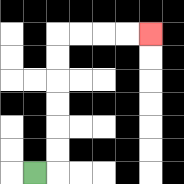{'start': '[1, 7]', 'end': '[6, 1]', 'path_directions': 'R,U,U,U,U,U,U,R,R,R,R', 'path_coordinates': '[[1, 7], [2, 7], [2, 6], [2, 5], [2, 4], [2, 3], [2, 2], [2, 1], [3, 1], [4, 1], [5, 1], [6, 1]]'}